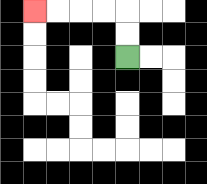{'start': '[5, 2]', 'end': '[1, 0]', 'path_directions': 'U,U,L,L,L,L', 'path_coordinates': '[[5, 2], [5, 1], [5, 0], [4, 0], [3, 0], [2, 0], [1, 0]]'}